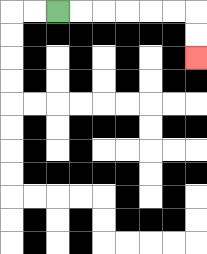{'start': '[2, 0]', 'end': '[8, 2]', 'path_directions': 'R,R,R,R,R,R,D,D', 'path_coordinates': '[[2, 0], [3, 0], [4, 0], [5, 0], [6, 0], [7, 0], [8, 0], [8, 1], [8, 2]]'}